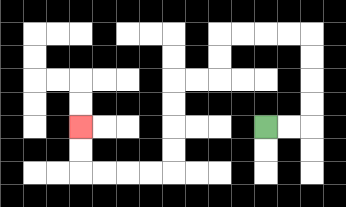{'start': '[11, 5]', 'end': '[3, 5]', 'path_directions': 'R,R,U,U,U,U,L,L,L,L,D,D,L,L,D,D,D,D,L,L,L,L,U,U', 'path_coordinates': '[[11, 5], [12, 5], [13, 5], [13, 4], [13, 3], [13, 2], [13, 1], [12, 1], [11, 1], [10, 1], [9, 1], [9, 2], [9, 3], [8, 3], [7, 3], [7, 4], [7, 5], [7, 6], [7, 7], [6, 7], [5, 7], [4, 7], [3, 7], [3, 6], [3, 5]]'}